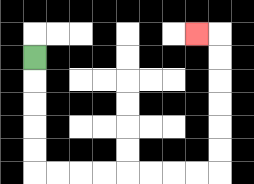{'start': '[1, 2]', 'end': '[8, 1]', 'path_directions': 'D,D,D,D,D,R,R,R,R,R,R,R,R,U,U,U,U,U,U,L', 'path_coordinates': '[[1, 2], [1, 3], [1, 4], [1, 5], [1, 6], [1, 7], [2, 7], [3, 7], [4, 7], [5, 7], [6, 7], [7, 7], [8, 7], [9, 7], [9, 6], [9, 5], [9, 4], [9, 3], [9, 2], [9, 1], [8, 1]]'}